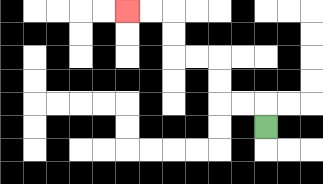{'start': '[11, 5]', 'end': '[5, 0]', 'path_directions': 'U,L,L,U,U,L,L,U,U,L,L', 'path_coordinates': '[[11, 5], [11, 4], [10, 4], [9, 4], [9, 3], [9, 2], [8, 2], [7, 2], [7, 1], [7, 0], [6, 0], [5, 0]]'}